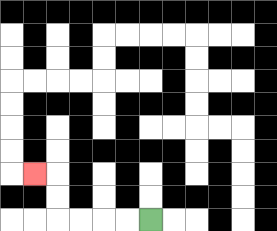{'start': '[6, 9]', 'end': '[1, 7]', 'path_directions': 'L,L,L,L,U,U,L', 'path_coordinates': '[[6, 9], [5, 9], [4, 9], [3, 9], [2, 9], [2, 8], [2, 7], [1, 7]]'}